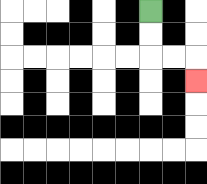{'start': '[6, 0]', 'end': '[8, 3]', 'path_directions': 'D,D,R,R,D', 'path_coordinates': '[[6, 0], [6, 1], [6, 2], [7, 2], [8, 2], [8, 3]]'}